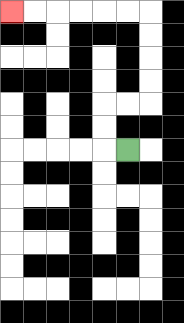{'start': '[5, 6]', 'end': '[0, 0]', 'path_directions': 'L,U,U,R,R,U,U,U,U,L,L,L,L,L,L', 'path_coordinates': '[[5, 6], [4, 6], [4, 5], [4, 4], [5, 4], [6, 4], [6, 3], [6, 2], [6, 1], [6, 0], [5, 0], [4, 0], [3, 0], [2, 0], [1, 0], [0, 0]]'}